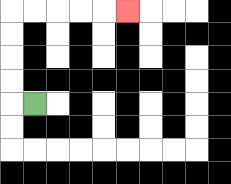{'start': '[1, 4]', 'end': '[5, 0]', 'path_directions': 'L,U,U,U,U,R,R,R,R,R', 'path_coordinates': '[[1, 4], [0, 4], [0, 3], [0, 2], [0, 1], [0, 0], [1, 0], [2, 0], [3, 0], [4, 0], [5, 0]]'}